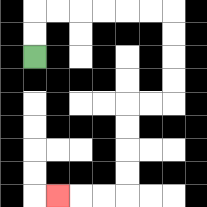{'start': '[1, 2]', 'end': '[2, 8]', 'path_directions': 'U,U,R,R,R,R,R,R,D,D,D,D,L,L,D,D,D,D,L,L,L', 'path_coordinates': '[[1, 2], [1, 1], [1, 0], [2, 0], [3, 0], [4, 0], [5, 0], [6, 0], [7, 0], [7, 1], [7, 2], [7, 3], [7, 4], [6, 4], [5, 4], [5, 5], [5, 6], [5, 7], [5, 8], [4, 8], [3, 8], [2, 8]]'}